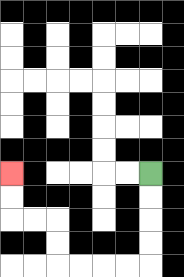{'start': '[6, 7]', 'end': '[0, 7]', 'path_directions': 'D,D,D,D,L,L,L,L,U,U,L,L,U,U', 'path_coordinates': '[[6, 7], [6, 8], [6, 9], [6, 10], [6, 11], [5, 11], [4, 11], [3, 11], [2, 11], [2, 10], [2, 9], [1, 9], [0, 9], [0, 8], [0, 7]]'}